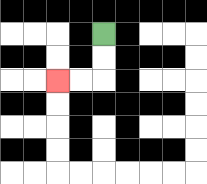{'start': '[4, 1]', 'end': '[2, 3]', 'path_directions': 'D,D,L,L', 'path_coordinates': '[[4, 1], [4, 2], [4, 3], [3, 3], [2, 3]]'}